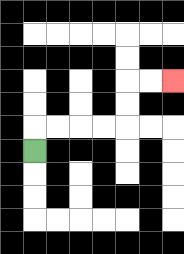{'start': '[1, 6]', 'end': '[7, 3]', 'path_directions': 'U,R,R,R,R,U,U,R,R', 'path_coordinates': '[[1, 6], [1, 5], [2, 5], [3, 5], [4, 5], [5, 5], [5, 4], [5, 3], [6, 3], [7, 3]]'}